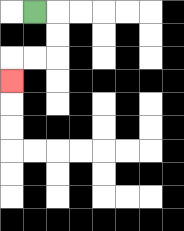{'start': '[1, 0]', 'end': '[0, 3]', 'path_directions': 'R,D,D,L,L,D', 'path_coordinates': '[[1, 0], [2, 0], [2, 1], [2, 2], [1, 2], [0, 2], [0, 3]]'}